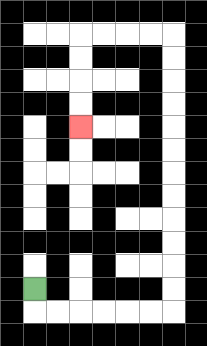{'start': '[1, 12]', 'end': '[3, 5]', 'path_directions': 'D,R,R,R,R,R,R,U,U,U,U,U,U,U,U,U,U,U,U,L,L,L,L,D,D,D,D', 'path_coordinates': '[[1, 12], [1, 13], [2, 13], [3, 13], [4, 13], [5, 13], [6, 13], [7, 13], [7, 12], [7, 11], [7, 10], [7, 9], [7, 8], [7, 7], [7, 6], [7, 5], [7, 4], [7, 3], [7, 2], [7, 1], [6, 1], [5, 1], [4, 1], [3, 1], [3, 2], [3, 3], [3, 4], [3, 5]]'}